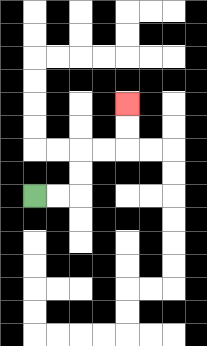{'start': '[1, 8]', 'end': '[5, 4]', 'path_directions': 'R,R,U,U,R,R,U,U', 'path_coordinates': '[[1, 8], [2, 8], [3, 8], [3, 7], [3, 6], [4, 6], [5, 6], [5, 5], [5, 4]]'}